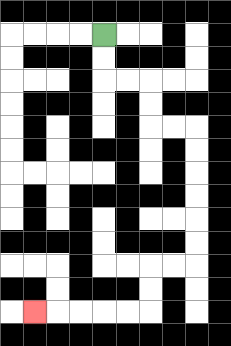{'start': '[4, 1]', 'end': '[1, 13]', 'path_directions': 'D,D,R,R,D,D,R,R,D,D,D,D,D,D,L,L,D,D,L,L,L,L,L', 'path_coordinates': '[[4, 1], [4, 2], [4, 3], [5, 3], [6, 3], [6, 4], [6, 5], [7, 5], [8, 5], [8, 6], [8, 7], [8, 8], [8, 9], [8, 10], [8, 11], [7, 11], [6, 11], [6, 12], [6, 13], [5, 13], [4, 13], [3, 13], [2, 13], [1, 13]]'}